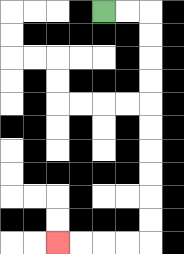{'start': '[4, 0]', 'end': '[2, 10]', 'path_directions': 'R,R,D,D,D,D,D,D,D,D,D,D,L,L,L,L', 'path_coordinates': '[[4, 0], [5, 0], [6, 0], [6, 1], [6, 2], [6, 3], [6, 4], [6, 5], [6, 6], [6, 7], [6, 8], [6, 9], [6, 10], [5, 10], [4, 10], [3, 10], [2, 10]]'}